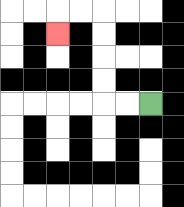{'start': '[6, 4]', 'end': '[2, 1]', 'path_directions': 'L,L,U,U,U,U,L,L,D', 'path_coordinates': '[[6, 4], [5, 4], [4, 4], [4, 3], [4, 2], [4, 1], [4, 0], [3, 0], [2, 0], [2, 1]]'}